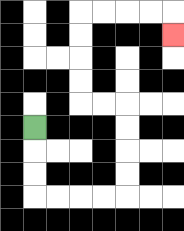{'start': '[1, 5]', 'end': '[7, 1]', 'path_directions': 'D,D,D,R,R,R,R,U,U,U,U,L,L,U,U,U,U,R,R,R,R,D', 'path_coordinates': '[[1, 5], [1, 6], [1, 7], [1, 8], [2, 8], [3, 8], [4, 8], [5, 8], [5, 7], [5, 6], [5, 5], [5, 4], [4, 4], [3, 4], [3, 3], [3, 2], [3, 1], [3, 0], [4, 0], [5, 0], [6, 0], [7, 0], [7, 1]]'}